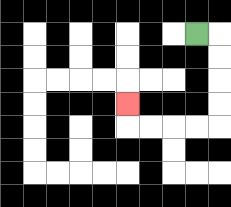{'start': '[8, 1]', 'end': '[5, 4]', 'path_directions': 'R,D,D,D,D,L,L,L,L,U', 'path_coordinates': '[[8, 1], [9, 1], [9, 2], [9, 3], [9, 4], [9, 5], [8, 5], [7, 5], [6, 5], [5, 5], [5, 4]]'}